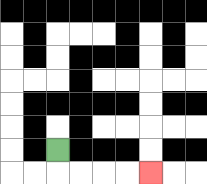{'start': '[2, 6]', 'end': '[6, 7]', 'path_directions': 'D,R,R,R,R', 'path_coordinates': '[[2, 6], [2, 7], [3, 7], [4, 7], [5, 7], [6, 7]]'}